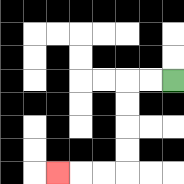{'start': '[7, 3]', 'end': '[2, 7]', 'path_directions': 'L,L,D,D,D,D,L,L,L', 'path_coordinates': '[[7, 3], [6, 3], [5, 3], [5, 4], [5, 5], [5, 6], [5, 7], [4, 7], [3, 7], [2, 7]]'}